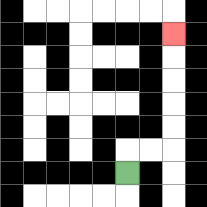{'start': '[5, 7]', 'end': '[7, 1]', 'path_directions': 'U,R,R,U,U,U,U,U', 'path_coordinates': '[[5, 7], [5, 6], [6, 6], [7, 6], [7, 5], [7, 4], [7, 3], [7, 2], [7, 1]]'}